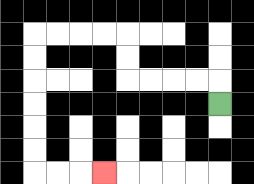{'start': '[9, 4]', 'end': '[4, 7]', 'path_directions': 'U,L,L,L,L,U,U,L,L,L,L,D,D,D,D,D,D,R,R,R', 'path_coordinates': '[[9, 4], [9, 3], [8, 3], [7, 3], [6, 3], [5, 3], [5, 2], [5, 1], [4, 1], [3, 1], [2, 1], [1, 1], [1, 2], [1, 3], [1, 4], [1, 5], [1, 6], [1, 7], [2, 7], [3, 7], [4, 7]]'}